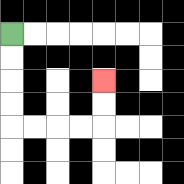{'start': '[0, 1]', 'end': '[4, 3]', 'path_directions': 'D,D,D,D,R,R,R,R,U,U', 'path_coordinates': '[[0, 1], [0, 2], [0, 3], [0, 4], [0, 5], [1, 5], [2, 5], [3, 5], [4, 5], [4, 4], [4, 3]]'}